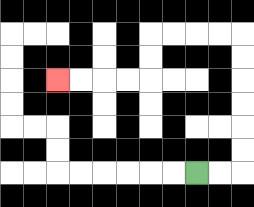{'start': '[8, 7]', 'end': '[2, 3]', 'path_directions': 'R,R,U,U,U,U,U,U,L,L,L,L,D,D,L,L,L,L', 'path_coordinates': '[[8, 7], [9, 7], [10, 7], [10, 6], [10, 5], [10, 4], [10, 3], [10, 2], [10, 1], [9, 1], [8, 1], [7, 1], [6, 1], [6, 2], [6, 3], [5, 3], [4, 3], [3, 3], [2, 3]]'}